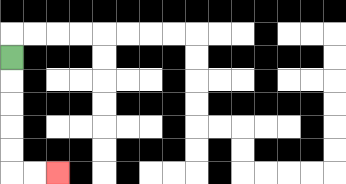{'start': '[0, 2]', 'end': '[2, 7]', 'path_directions': 'D,D,D,D,D,R,R', 'path_coordinates': '[[0, 2], [0, 3], [0, 4], [0, 5], [0, 6], [0, 7], [1, 7], [2, 7]]'}